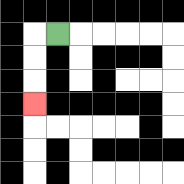{'start': '[2, 1]', 'end': '[1, 4]', 'path_directions': 'L,D,D,D', 'path_coordinates': '[[2, 1], [1, 1], [1, 2], [1, 3], [1, 4]]'}